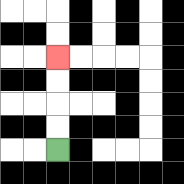{'start': '[2, 6]', 'end': '[2, 2]', 'path_directions': 'U,U,U,U', 'path_coordinates': '[[2, 6], [2, 5], [2, 4], [2, 3], [2, 2]]'}